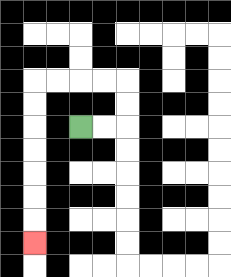{'start': '[3, 5]', 'end': '[1, 10]', 'path_directions': 'R,R,U,U,L,L,L,L,D,D,D,D,D,D,D', 'path_coordinates': '[[3, 5], [4, 5], [5, 5], [5, 4], [5, 3], [4, 3], [3, 3], [2, 3], [1, 3], [1, 4], [1, 5], [1, 6], [1, 7], [1, 8], [1, 9], [1, 10]]'}